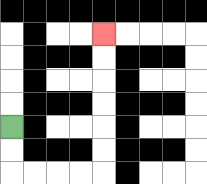{'start': '[0, 5]', 'end': '[4, 1]', 'path_directions': 'D,D,R,R,R,R,U,U,U,U,U,U', 'path_coordinates': '[[0, 5], [0, 6], [0, 7], [1, 7], [2, 7], [3, 7], [4, 7], [4, 6], [4, 5], [4, 4], [4, 3], [4, 2], [4, 1]]'}